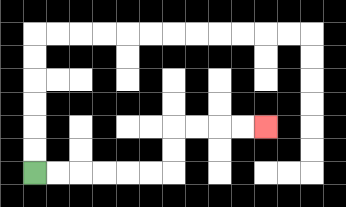{'start': '[1, 7]', 'end': '[11, 5]', 'path_directions': 'R,R,R,R,R,R,U,U,R,R,R,R', 'path_coordinates': '[[1, 7], [2, 7], [3, 7], [4, 7], [5, 7], [6, 7], [7, 7], [7, 6], [7, 5], [8, 5], [9, 5], [10, 5], [11, 5]]'}